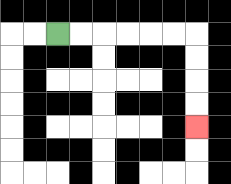{'start': '[2, 1]', 'end': '[8, 5]', 'path_directions': 'R,R,R,R,R,R,D,D,D,D', 'path_coordinates': '[[2, 1], [3, 1], [4, 1], [5, 1], [6, 1], [7, 1], [8, 1], [8, 2], [8, 3], [8, 4], [8, 5]]'}